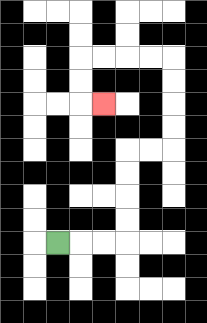{'start': '[2, 10]', 'end': '[4, 4]', 'path_directions': 'R,R,R,U,U,U,U,R,R,U,U,U,U,L,L,L,L,D,D,R', 'path_coordinates': '[[2, 10], [3, 10], [4, 10], [5, 10], [5, 9], [5, 8], [5, 7], [5, 6], [6, 6], [7, 6], [7, 5], [7, 4], [7, 3], [7, 2], [6, 2], [5, 2], [4, 2], [3, 2], [3, 3], [3, 4], [4, 4]]'}